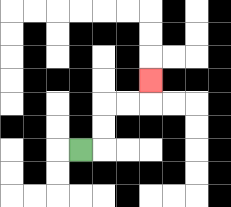{'start': '[3, 6]', 'end': '[6, 3]', 'path_directions': 'R,U,U,R,R,U', 'path_coordinates': '[[3, 6], [4, 6], [4, 5], [4, 4], [5, 4], [6, 4], [6, 3]]'}